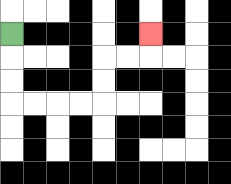{'start': '[0, 1]', 'end': '[6, 1]', 'path_directions': 'D,D,D,R,R,R,R,U,U,R,R,U', 'path_coordinates': '[[0, 1], [0, 2], [0, 3], [0, 4], [1, 4], [2, 4], [3, 4], [4, 4], [4, 3], [4, 2], [5, 2], [6, 2], [6, 1]]'}